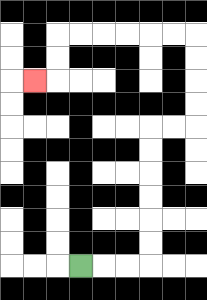{'start': '[3, 11]', 'end': '[1, 3]', 'path_directions': 'R,R,R,U,U,U,U,U,U,R,R,U,U,U,U,L,L,L,L,L,L,D,D,L', 'path_coordinates': '[[3, 11], [4, 11], [5, 11], [6, 11], [6, 10], [6, 9], [6, 8], [6, 7], [6, 6], [6, 5], [7, 5], [8, 5], [8, 4], [8, 3], [8, 2], [8, 1], [7, 1], [6, 1], [5, 1], [4, 1], [3, 1], [2, 1], [2, 2], [2, 3], [1, 3]]'}